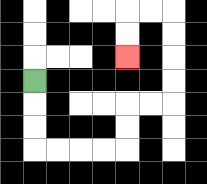{'start': '[1, 3]', 'end': '[5, 2]', 'path_directions': 'D,D,D,R,R,R,R,U,U,R,R,U,U,U,U,L,L,D,D', 'path_coordinates': '[[1, 3], [1, 4], [1, 5], [1, 6], [2, 6], [3, 6], [4, 6], [5, 6], [5, 5], [5, 4], [6, 4], [7, 4], [7, 3], [7, 2], [7, 1], [7, 0], [6, 0], [5, 0], [5, 1], [5, 2]]'}